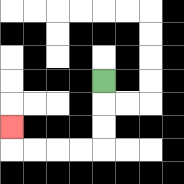{'start': '[4, 3]', 'end': '[0, 5]', 'path_directions': 'D,D,D,L,L,L,L,U', 'path_coordinates': '[[4, 3], [4, 4], [4, 5], [4, 6], [3, 6], [2, 6], [1, 6], [0, 6], [0, 5]]'}